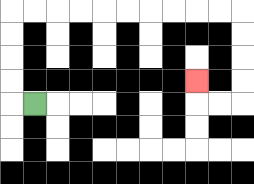{'start': '[1, 4]', 'end': '[8, 3]', 'path_directions': 'L,U,U,U,U,R,R,R,R,R,R,R,R,R,R,D,D,D,D,L,L,U', 'path_coordinates': '[[1, 4], [0, 4], [0, 3], [0, 2], [0, 1], [0, 0], [1, 0], [2, 0], [3, 0], [4, 0], [5, 0], [6, 0], [7, 0], [8, 0], [9, 0], [10, 0], [10, 1], [10, 2], [10, 3], [10, 4], [9, 4], [8, 4], [8, 3]]'}